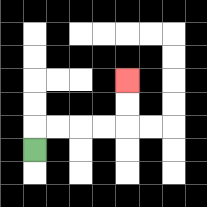{'start': '[1, 6]', 'end': '[5, 3]', 'path_directions': 'U,R,R,R,R,U,U', 'path_coordinates': '[[1, 6], [1, 5], [2, 5], [3, 5], [4, 5], [5, 5], [5, 4], [5, 3]]'}